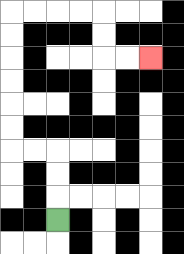{'start': '[2, 9]', 'end': '[6, 2]', 'path_directions': 'U,U,U,L,L,U,U,U,U,U,U,R,R,R,R,D,D,R,R', 'path_coordinates': '[[2, 9], [2, 8], [2, 7], [2, 6], [1, 6], [0, 6], [0, 5], [0, 4], [0, 3], [0, 2], [0, 1], [0, 0], [1, 0], [2, 0], [3, 0], [4, 0], [4, 1], [4, 2], [5, 2], [6, 2]]'}